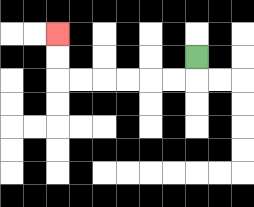{'start': '[8, 2]', 'end': '[2, 1]', 'path_directions': 'D,L,L,L,L,L,L,U,U', 'path_coordinates': '[[8, 2], [8, 3], [7, 3], [6, 3], [5, 3], [4, 3], [3, 3], [2, 3], [2, 2], [2, 1]]'}